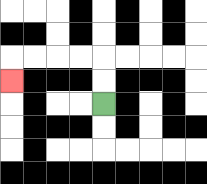{'start': '[4, 4]', 'end': '[0, 3]', 'path_directions': 'U,U,L,L,L,L,D', 'path_coordinates': '[[4, 4], [4, 3], [4, 2], [3, 2], [2, 2], [1, 2], [0, 2], [0, 3]]'}